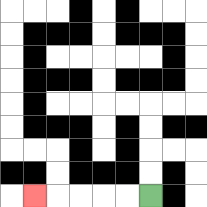{'start': '[6, 8]', 'end': '[1, 8]', 'path_directions': 'L,L,L,L,L', 'path_coordinates': '[[6, 8], [5, 8], [4, 8], [3, 8], [2, 8], [1, 8]]'}